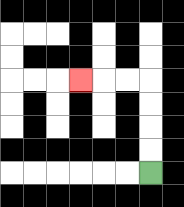{'start': '[6, 7]', 'end': '[3, 3]', 'path_directions': 'U,U,U,U,L,L,L', 'path_coordinates': '[[6, 7], [6, 6], [6, 5], [6, 4], [6, 3], [5, 3], [4, 3], [3, 3]]'}